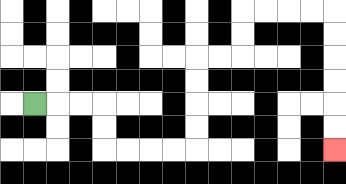{'start': '[1, 4]', 'end': '[14, 6]', 'path_directions': 'R,R,R,D,D,R,R,R,R,U,U,U,U,R,R,U,U,R,R,R,R,D,D,D,D,D,D', 'path_coordinates': '[[1, 4], [2, 4], [3, 4], [4, 4], [4, 5], [4, 6], [5, 6], [6, 6], [7, 6], [8, 6], [8, 5], [8, 4], [8, 3], [8, 2], [9, 2], [10, 2], [10, 1], [10, 0], [11, 0], [12, 0], [13, 0], [14, 0], [14, 1], [14, 2], [14, 3], [14, 4], [14, 5], [14, 6]]'}